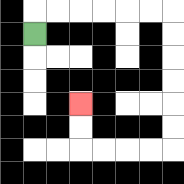{'start': '[1, 1]', 'end': '[3, 4]', 'path_directions': 'U,R,R,R,R,R,R,D,D,D,D,D,D,L,L,L,L,U,U', 'path_coordinates': '[[1, 1], [1, 0], [2, 0], [3, 0], [4, 0], [5, 0], [6, 0], [7, 0], [7, 1], [7, 2], [7, 3], [7, 4], [7, 5], [7, 6], [6, 6], [5, 6], [4, 6], [3, 6], [3, 5], [3, 4]]'}